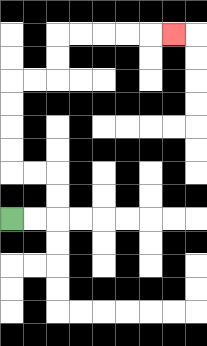{'start': '[0, 9]', 'end': '[7, 1]', 'path_directions': 'R,R,U,U,L,L,U,U,U,U,R,R,U,U,R,R,R,R,R', 'path_coordinates': '[[0, 9], [1, 9], [2, 9], [2, 8], [2, 7], [1, 7], [0, 7], [0, 6], [0, 5], [0, 4], [0, 3], [1, 3], [2, 3], [2, 2], [2, 1], [3, 1], [4, 1], [5, 1], [6, 1], [7, 1]]'}